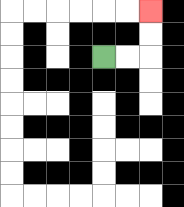{'start': '[4, 2]', 'end': '[6, 0]', 'path_directions': 'R,R,U,U', 'path_coordinates': '[[4, 2], [5, 2], [6, 2], [6, 1], [6, 0]]'}